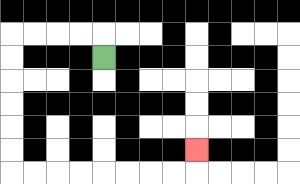{'start': '[4, 2]', 'end': '[8, 6]', 'path_directions': 'U,L,L,L,L,D,D,D,D,D,D,R,R,R,R,R,R,R,R,U', 'path_coordinates': '[[4, 2], [4, 1], [3, 1], [2, 1], [1, 1], [0, 1], [0, 2], [0, 3], [0, 4], [0, 5], [0, 6], [0, 7], [1, 7], [2, 7], [3, 7], [4, 7], [5, 7], [6, 7], [7, 7], [8, 7], [8, 6]]'}